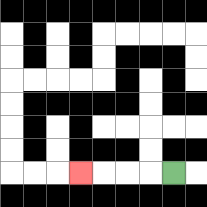{'start': '[7, 7]', 'end': '[3, 7]', 'path_directions': 'L,L,L,L', 'path_coordinates': '[[7, 7], [6, 7], [5, 7], [4, 7], [3, 7]]'}